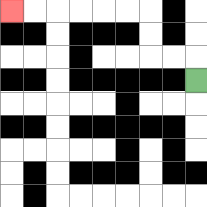{'start': '[8, 3]', 'end': '[0, 0]', 'path_directions': 'U,L,L,U,U,L,L,L,L,L,L', 'path_coordinates': '[[8, 3], [8, 2], [7, 2], [6, 2], [6, 1], [6, 0], [5, 0], [4, 0], [3, 0], [2, 0], [1, 0], [0, 0]]'}